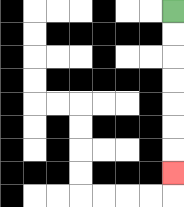{'start': '[7, 0]', 'end': '[7, 7]', 'path_directions': 'D,D,D,D,D,D,D', 'path_coordinates': '[[7, 0], [7, 1], [7, 2], [7, 3], [7, 4], [7, 5], [7, 6], [7, 7]]'}